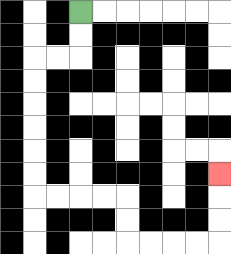{'start': '[3, 0]', 'end': '[9, 7]', 'path_directions': 'D,D,L,L,D,D,D,D,D,D,R,R,R,R,D,D,R,R,R,R,U,U,U', 'path_coordinates': '[[3, 0], [3, 1], [3, 2], [2, 2], [1, 2], [1, 3], [1, 4], [1, 5], [1, 6], [1, 7], [1, 8], [2, 8], [3, 8], [4, 8], [5, 8], [5, 9], [5, 10], [6, 10], [7, 10], [8, 10], [9, 10], [9, 9], [9, 8], [9, 7]]'}